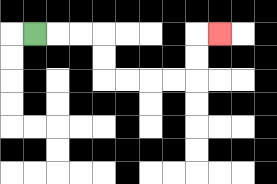{'start': '[1, 1]', 'end': '[9, 1]', 'path_directions': 'R,R,R,D,D,R,R,R,R,U,U,R', 'path_coordinates': '[[1, 1], [2, 1], [3, 1], [4, 1], [4, 2], [4, 3], [5, 3], [6, 3], [7, 3], [8, 3], [8, 2], [8, 1], [9, 1]]'}